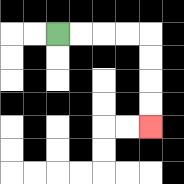{'start': '[2, 1]', 'end': '[6, 5]', 'path_directions': 'R,R,R,R,D,D,D,D', 'path_coordinates': '[[2, 1], [3, 1], [4, 1], [5, 1], [6, 1], [6, 2], [6, 3], [6, 4], [6, 5]]'}